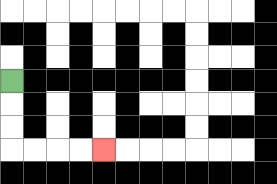{'start': '[0, 3]', 'end': '[4, 6]', 'path_directions': 'D,D,D,R,R,R,R', 'path_coordinates': '[[0, 3], [0, 4], [0, 5], [0, 6], [1, 6], [2, 6], [3, 6], [4, 6]]'}